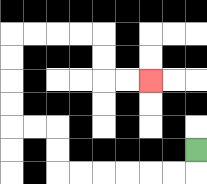{'start': '[8, 6]', 'end': '[6, 3]', 'path_directions': 'D,L,L,L,L,L,L,U,U,L,L,U,U,U,U,R,R,R,R,D,D,R,R', 'path_coordinates': '[[8, 6], [8, 7], [7, 7], [6, 7], [5, 7], [4, 7], [3, 7], [2, 7], [2, 6], [2, 5], [1, 5], [0, 5], [0, 4], [0, 3], [0, 2], [0, 1], [1, 1], [2, 1], [3, 1], [4, 1], [4, 2], [4, 3], [5, 3], [6, 3]]'}